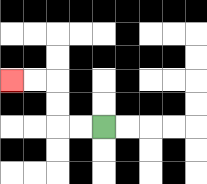{'start': '[4, 5]', 'end': '[0, 3]', 'path_directions': 'L,L,U,U,L,L', 'path_coordinates': '[[4, 5], [3, 5], [2, 5], [2, 4], [2, 3], [1, 3], [0, 3]]'}